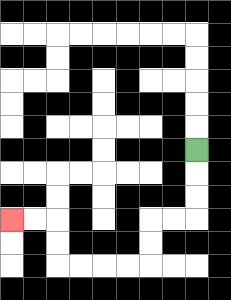{'start': '[8, 6]', 'end': '[0, 9]', 'path_directions': 'D,D,D,L,L,D,D,L,L,L,L,U,U,L,L', 'path_coordinates': '[[8, 6], [8, 7], [8, 8], [8, 9], [7, 9], [6, 9], [6, 10], [6, 11], [5, 11], [4, 11], [3, 11], [2, 11], [2, 10], [2, 9], [1, 9], [0, 9]]'}